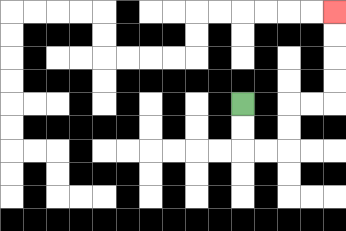{'start': '[10, 4]', 'end': '[14, 0]', 'path_directions': 'D,D,R,R,U,U,R,R,U,U,U,U', 'path_coordinates': '[[10, 4], [10, 5], [10, 6], [11, 6], [12, 6], [12, 5], [12, 4], [13, 4], [14, 4], [14, 3], [14, 2], [14, 1], [14, 0]]'}